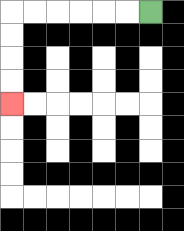{'start': '[6, 0]', 'end': '[0, 4]', 'path_directions': 'L,L,L,L,L,L,D,D,D,D', 'path_coordinates': '[[6, 0], [5, 0], [4, 0], [3, 0], [2, 0], [1, 0], [0, 0], [0, 1], [0, 2], [0, 3], [0, 4]]'}